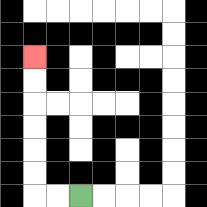{'start': '[3, 8]', 'end': '[1, 2]', 'path_directions': 'L,L,U,U,U,U,U,U', 'path_coordinates': '[[3, 8], [2, 8], [1, 8], [1, 7], [1, 6], [1, 5], [1, 4], [1, 3], [1, 2]]'}